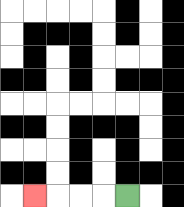{'start': '[5, 8]', 'end': '[1, 8]', 'path_directions': 'L,L,L,L', 'path_coordinates': '[[5, 8], [4, 8], [3, 8], [2, 8], [1, 8]]'}